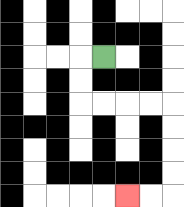{'start': '[4, 2]', 'end': '[5, 8]', 'path_directions': 'L,D,D,R,R,R,R,D,D,D,D,L,L', 'path_coordinates': '[[4, 2], [3, 2], [3, 3], [3, 4], [4, 4], [5, 4], [6, 4], [7, 4], [7, 5], [7, 6], [7, 7], [7, 8], [6, 8], [5, 8]]'}